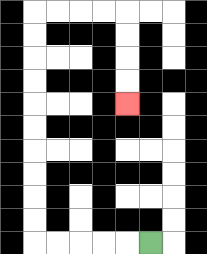{'start': '[6, 10]', 'end': '[5, 4]', 'path_directions': 'L,L,L,L,L,U,U,U,U,U,U,U,U,U,U,R,R,R,R,D,D,D,D', 'path_coordinates': '[[6, 10], [5, 10], [4, 10], [3, 10], [2, 10], [1, 10], [1, 9], [1, 8], [1, 7], [1, 6], [1, 5], [1, 4], [1, 3], [1, 2], [1, 1], [1, 0], [2, 0], [3, 0], [4, 0], [5, 0], [5, 1], [5, 2], [5, 3], [5, 4]]'}